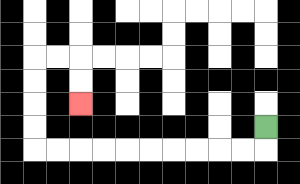{'start': '[11, 5]', 'end': '[3, 4]', 'path_directions': 'D,L,L,L,L,L,L,L,L,L,L,U,U,U,U,R,R,D,D', 'path_coordinates': '[[11, 5], [11, 6], [10, 6], [9, 6], [8, 6], [7, 6], [6, 6], [5, 6], [4, 6], [3, 6], [2, 6], [1, 6], [1, 5], [1, 4], [1, 3], [1, 2], [2, 2], [3, 2], [3, 3], [3, 4]]'}